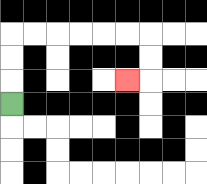{'start': '[0, 4]', 'end': '[5, 3]', 'path_directions': 'U,U,U,R,R,R,R,R,R,D,D,L', 'path_coordinates': '[[0, 4], [0, 3], [0, 2], [0, 1], [1, 1], [2, 1], [3, 1], [4, 1], [5, 1], [6, 1], [6, 2], [6, 3], [5, 3]]'}